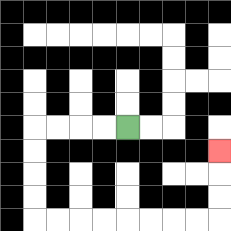{'start': '[5, 5]', 'end': '[9, 6]', 'path_directions': 'L,L,L,L,D,D,D,D,R,R,R,R,R,R,R,R,U,U,U', 'path_coordinates': '[[5, 5], [4, 5], [3, 5], [2, 5], [1, 5], [1, 6], [1, 7], [1, 8], [1, 9], [2, 9], [3, 9], [4, 9], [5, 9], [6, 9], [7, 9], [8, 9], [9, 9], [9, 8], [9, 7], [9, 6]]'}